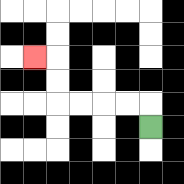{'start': '[6, 5]', 'end': '[1, 2]', 'path_directions': 'U,L,L,L,L,U,U,L', 'path_coordinates': '[[6, 5], [6, 4], [5, 4], [4, 4], [3, 4], [2, 4], [2, 3], [2, 2], [1, 2]]'}